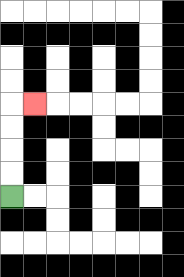{'start': '[0, 8]', 'end': '[1, 4]', 'path_directions': 'U,U,U,U,R', 'path_coordinates': '[[0, 8], [0, 7], [0, 6], [0, 5], [0, 4], [1, 4]]'}